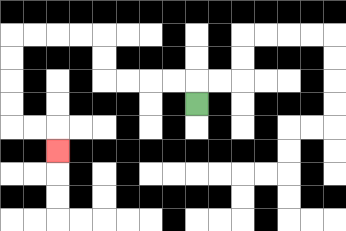{'start': '[8, 4]', 'end': '[2, 6]', 'path_directions': 'U,L,L,L,L,U,U,L,L,L,L,D,D,D,D,R,R,D', 'path_coordinates': '[[8, 4], [8, 3], [7, 3], [6, 3], [5, 3], [4, 3], [4, 2], [4, 1], [3, 1], [2, 1], [1, 1], [0, 1], [0, 2], [0, 3], [0, 4], [0, 5], [1, 5], [2, 5], [2, 6]]'}